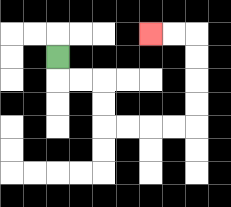{'start': '[2, 2]', 'end': '[6, 1]', 'path_directions': 'D,R,R,D,D,R,R,R,R,U,U,U,U,L,L', 'path_coordinates': '[[2, 2], [2, 3], [3, 3], [4, 3], [4, 4], [4, 5], [5, 5], [6, 5], [7, 5], [8, 5], [8, 4], [8, 3], [8, 2], [8, 1], [7, 1], [6, 1]]'}